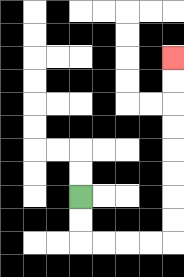{'start': '[3, 8]', 'end': '[7, 2]', 'path_directions': 'D,D,R,R,R,R,U,U,U,U,U,U,U,U', 'path_coordinates': '[[3, 8], [3, 9], [3, 10], [4, 10], [5, 10], [6, 10], [7, 10], [7, 9], [7, 8], [7, 7], [7, 6], [7, 5], [7, 4], [7, 3], [7, 2]]'}